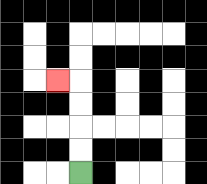{'start': '[3, 7]', 'end': '[2, 3]', 'path_directions': 'U,U,U,U,L', 'path_coordinates': '[[3, 7], [3, 6], [3, 5], [3, 4], [3, 3], [2, 3]]'}